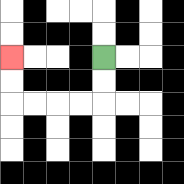{'start': '[4, 2]', 'end': '[0, 2]', 'path_directions': 'D,D,L,L,L,L,U,U', 'path_coordinates': '[[4, 2], [4, 3], [4, 4], [3, 4], [2, 4], [1, 4], [0, 4], [0, 3], [0, 2]]'}